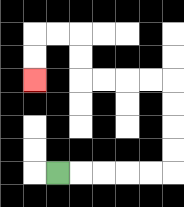{'start': '[2, 7]', 'end': '[1, 3]', 'path_directions': 'R,R,R,R,R,U,U,U,U,L,L,L,L,U,U,L,L,D,D', 'path_coordinates': '[[2, 7], [3, 7], [4, 7], [5, 7], [6, 7], [7, 7], [7, 6], [7, 5], [7, 4], [7, 3], [6, 3], [5, 3], [4, 3], [3, 3], [3, 2], [3, 1], [2, 1], [1, 1], [1, 2], [1, 3]]'}